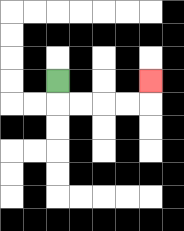{'start': '[2, 3]', 'end': '[6, 3]', 'path_directions': 'D,R,R,R,R,U', 'path_coordinates': '[[2, 3], [2, 4], [3, 4], [4, 4], [5, 4], [6, 4], [6, 3]]'}